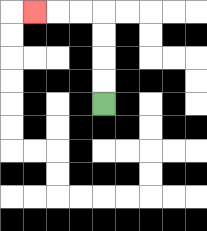{'start': '[4, 4]', 'end': '[1, 0]', 'path_directions': 'U,U,U,U,L,L,L', 'path_coordinates': '[[4, 4], [4, 3], [4, 2], [4, 1], [4, 0], [3, 0], [2, 0], [1, 0]]'}